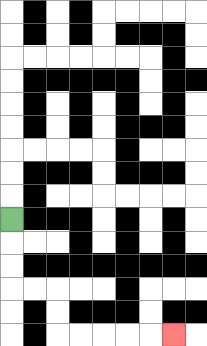{'start': '[0, 9]', 'end': '[7, 14]', 'path_directions': 'D,D,D,R,R,D,D,R,R,R,R,R', 'path_coordinates': '[[0, 9], [0, 10], [0, 11], [0, 12], [1, 12], [2, 12], [2, 13], [2, 14], [3, 14], [4, 14], [5, 14], [6, 14], [7, 14]]'}